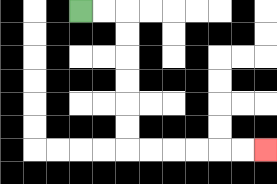{'start': '[3, 0]', 'end': '[11, 6]', 'path_directions': 'R,R,D,D,D,D,D,D,R,R,R,R,R,R', 'path_coordinates': '[[3, 0], [4, 0], [5, 0], [5, 1], [5, 2], [5, 3], [5, 4], [5, 5], [5, 6], [6, 6], [7, 6], [8, 6], [9, 6], [10, 6], [11, 6]]'}